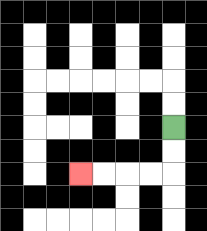{'start': '[7, 5]', 'end': '[3, 7]', 'path_directions': 'D,D,L,L,L,L', 'path_coordinates': '[[7, 5], [7, 6], [7, 7], [6, 7], [5, 7], [4, 7], [3, 7]]'}